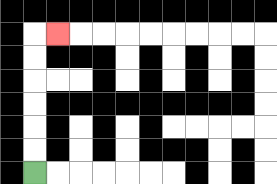{'start': '[1, 7]', 'end': '[2, 1]', 'path_directions': 'U,U,U,U,U,U,R', 'path_coordinates': '[[1, 7], [1, 6], [1, 5], [1, 4], [1, 3], [1, 2], [1, 1], [2, 1]]'}